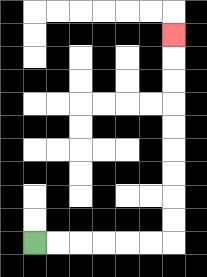{'start': '[1, 10]', 'end': '[7, 1]', 'path_directions': 'R,R,R,R,R,R,U,U,U,U,U,U,U,U,U', 'path_coordinates': '[[1, 10], [2, 10], [3, 10], [4, 10], [5, 10], [6, 10], [7, 10], [7, 9], [7, 8], [7, 7], [7, 6], [7, 5], [7, 4], [7, 3], [7, 2], [7, 1]]'}